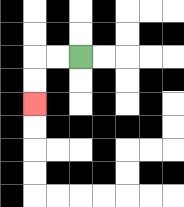{'start': '[3, 2]', 'end': '[1, 4]', 'path_directions': 'L,L,D,D', 'path_coordinates': '[[3, 2], [2, 2], [1, 2], [1, 3], [1, 4]]'}